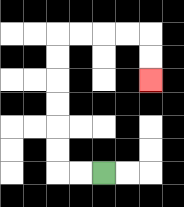{'start': '[4, 7]', 'end': '[6, 3]', 'path_directions': 'L,L,U,U,U,U,U,U,R,R,R,R,D,D', 'path_coordinates': '[[4, 7], [3, 7], [2, 7], [2, 6], [2, 5], [2, 4], [2, 3], [2, 2], [2, 1], [3, 1], [4, 1], [5, 1], [6, 1], [6, 2], [6, 3]]'}